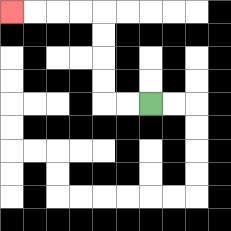{'start': '[6, 4]', 'end': '[0, 0]', 'path_directions': 'L,L,U,U,U,U,L,L,L,L', 'path_coordinates': '[[6, 4], [5, 4], [4, 4], [4, 3], [4, 2], [4, 1], [4, 0], [3, 0], [2, 0], [1, 0], [0, 0]]'}